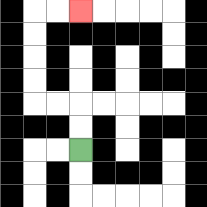{'start': '[3, 6]', 'end': '[3, 0]', 'path_directions': 'U,U,L,L,U,U,U,U,R,R', 'path_coordinates': '[[3, 6], [3, 5], [3, 4], [2, 4], [1, 4], [1, 3], [1, 2], [1, 1], [1, 0], [2, 0], [3, 0]]'}